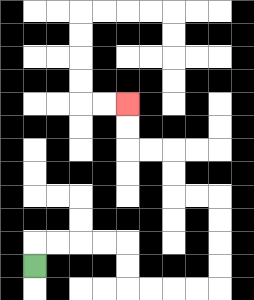{'start': '[1, 11]', 'end': '[5, 4]', 'path_directions': 'U,R,R,R,R,D,D,R,R,R,R,U,U,U,U,L,L,U,U,L,L,U,U', 'path_coordinates': '[[1, 11], [1, 10], [2, 10], [3, 10], [4, 10], [5, 10], [5, 11], [5, 12], [6, 12], [7, 12], [8, 12], [9, 12], [9, 11], [9, 10], [9, 9], [9, 8], [8, 8], [7, 8], [7, 7], [7, 6], [6, 6], [5, 6], [5, 5], [5, 4]]'}